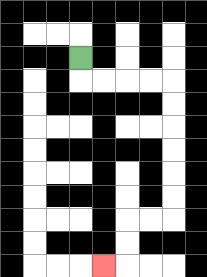{'start': '[3, 2]', 'end': '[4, 11]', 'path_directions': 'D,R,R,R,R,D,D,D,D,D,D,L,L,D,D,L', 'path_coordinates': '[[3, 2], [3, 3], [4, 3], [5, 3], [6, 3], [7, 3], [7, 4], [7, 5], [7, 6], [7, 7], [7, 8], [7, 9], [6, 9], [5, 9], [5, 10], [5, 11], [4, 11]]'}